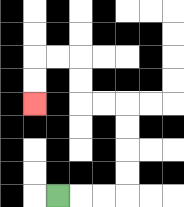{'start': '[2, 8]', 'end': '[1, 4]', 'path_directions': 'R,R,R,U,U,U,U,L,L,U,U,L,L,D,D', 'path_coordinates': '[[2, 8], [3, 8], [4, 8], [5, 8], [5, 7], [5, 6], [5, 5], [5, 4], [4, 4], [3, 4], [3, 3], [3, 2], [2, 2], [1, 2], [1, 3], [1, 4]]'}